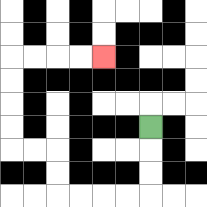{'start': '[6, 5]', 'end': '[4, 2]', 'path_directions': 'D,D,D,L,L,L,L,U,U,L,L,U,U,U,U,R,R,R,R', 'path_coordinates': '[[6, 5], [6, 6], [6, 7], [6, 8], [5, 8], [4, 8], [3, 8], [2, 8], [2, 7], [2, 6], [1, 6], [0, 6], [0, 5], [0, 4], [0, 3], [0, 2], [1, 2], [2, 2], [3, 2], [4, 2]]'}